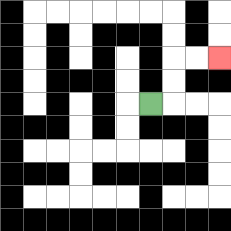{'start': '[6, 4]', 'end': '[9, 2]', 'path_directions': 'R,U,U,R,R', 'path_coordinates': '[[6, 4], [7, 4], [7, 3], [7, 2], [8, 2], [9, 2]]'}